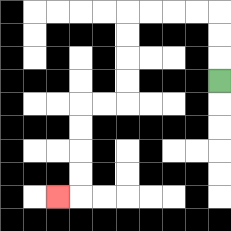{'start': '[9, 3]', 'end': '[2, 8]', 'path_directions': 'U,U,U,L,L,L,L,D,D,D,D,L,L,D,D,D,D,L', 'path_coordinates': '[[9, 3], [9, 2], [9, 1], [9, 0], [8, 0], [7, 0], [6, 0], [5, 0], [5, 1], [5, 2], [5, 3], [5, 4], [4, 4], [3, 4], [3, 5], [3, 6], [3, 7], [3, 8], [2, 8]]'}